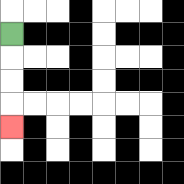{'start': '[0, 1]', 'end': '[0, 5]', 'path_directions': 'D,D,D,D', 'path_coordinates': '[[0, 1], [0, 2], [0, 3], [0, 4], [0, 5]]'}